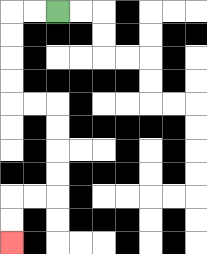{'start': '[2, 0]', 'end': '[0, 10]', 'path_directions': 'L,L,D,D,D,D,R,R,D,D,D,D,L,L,D,D', 'path_coordinates': '[[2, 0], [1, 0], [0, 0], [0, 1], [0, 2], [0, 3], [0, 4], [1, 4], [2, 4], [2, 5], [2, 6], [2, 7], [2, 8], [1, 8], [0, 8], [0, 9], [0, 10]]'}